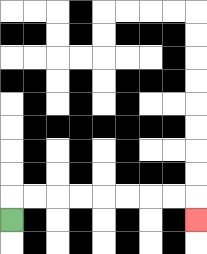{'start': '[0, 9]', 'end': '[8, 9]', 'path_directions': 'U,R,R,R,R,R,R,R,R,D', 'path_coordinates': '[[0, 9], [0, 8], [1, 8], [2, 8], [3, 8], [4, 8], [5, 8], [6, 8], [7, 8], [8, 8], [8, 9]]'}